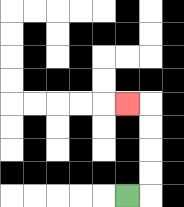{'start': '[5, 8]', 'end': '[5, 4]', 'path_directions': 'R,U,U,U,U,L', 'path_coordinates': '[[5, 8], [6, 8], [6, 7], [6, 6], [6, 5], [6, 4], [5, 4]]'}